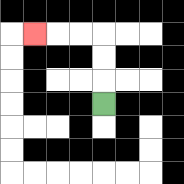{'start': '[4, 4]', 'end': '[1, 1]', 'path_directions': 'U,U,U,L,L,L', 'path_coordinates': '[[4, 4], [4, 3], [4, 2], [4, 1], [3, 1], [2, 1], [1, 1]]'}